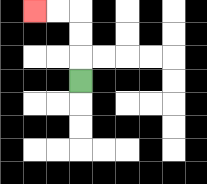{'start': '[3, 3]', 'end': '[1, 0]', 'path_directions': 'U,U,U,L,L', 'path_coordinates': '[[3, 3], [3, 2], [3, 1], [3, 0], [2, 0], [1, 0]]'}